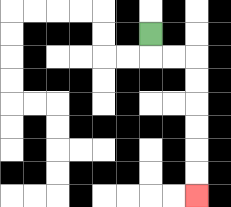{'start': '[6, 1]', 'end': '[8, 8]', 'path_directions': 'D,R,R,D,D,D,D,D,D', 'path_coordinates': '[[6, 1], [6, 2], [7, 2], [8, 2], [8, 3], [8, 4], [8, 5], [8, 6], [8, 7], [8, 8]]'}